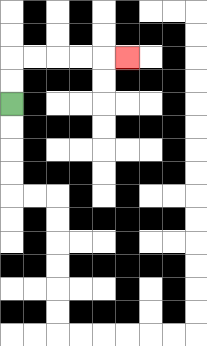{'start': '[0, 4]', 'end': '[5, 2]', 'path_directions': 'U,U,R,R,R,R,R', 'path_coordinates': '[[0, 4], [0, 3], [0, 2], [1, 2], [2, 2], [3, 2], [4, 2], [5, 2]]'}